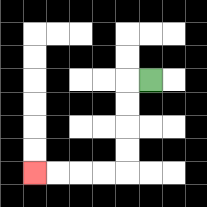{'start': '[6, 3]', 'end': '[1, 7]', 'path_directions': 'L,D,D,D,D,L,L,L,L', 'path_coordinates': '[[6, 3], [5, 3], [5, 4], [5, 5], [5, 6], [5, 7], [4, 7], [3, 7], [2, 7], [1, 7]]'}